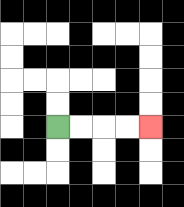{'start': '[2, 5]', 'end': '[6, 5]', 'path_directions': 'R,R,R,R', 'path_coordinates': '[[2, 5], [3, 5], [4, 5], [5, 5], [6, 5]]'}